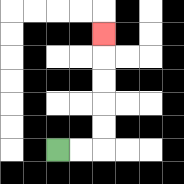{'start': '[2, 6]', 'end': '[4, 1]', 'path_directions': 'R,R,U,U,U,U,U', 'path_coordinates': '[[2, 6], [3, 6], [4, 6], [4, 5], [4, 4], [4, 3], [4, 2], [4, 1]]'}